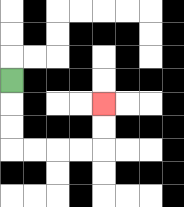{'start': '[0, 3]', 'end': '[4, 4]', 'path_directions': 'D,D,D,R,R,R,R,U,U', 'path_coordinates': '[[0, 3], [0, 4], [0, 5], [0, 6], [1, 6], [2, 6], [3, 6], [4, 6], [4, 5], [4, 4]]'}